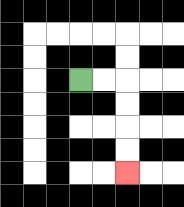{'start': '[3, 3]', 'end': '[5, 7]', 'path_directions': 'R,R,D,D,D,D', 'path_coordinates': '[[3, 3], [4, 3], [5, 3], [5, 4], [5, 5], [5, 6], [5, 7]]'}